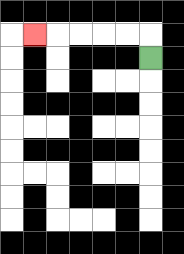{'start': '[6, 2]', 'end': '[1, 1]', 'path_directions': 'U,L,L,L,L,L', 'path_coordinates': '[[6, 2], [6, 1], [5, 1], [4, 1], [3, 1], [2, 1], [1, 1]]'}